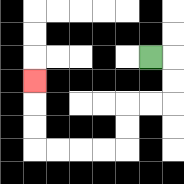{'start': '[6, 2]', 'end': '[1, 3]', 'path_directions': 'R,D,D,L,L,D,D,L,L,L,L,U,U,U', 'path_coordinates': '[[6, 2], [7, 2], [7, 3], [7, 4], [6, 4], [5, 4], [5, 5], [5, 6], [4, 6], [3, 6], [2, 6], [1, 6], [1, 5], [1, 4], [1, 3]]'}